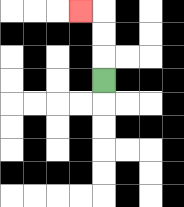{'start': '[4, 3]', 'end': '[3, 0]', 'path_directions': 'U,U,U,L', 'path_coordinates': '[[4, 3], [4, 2], [4, 1], [4, 0], [3, 0]]'}